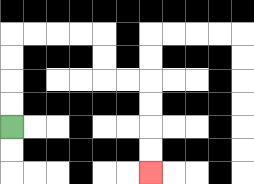{'start': '[0, 5]', 'end': '[6, 7]', 'path_directions': 'U,U,U,U,R,R,R,R,D,D,R,R,D,D,D,D', 'path_coordinates': '[[0, 5], [0, 4], [0, 3], [0, 2], [0, 1], [1, 1], [2, 1], [3, 1], [4, 1], [4, 2], [4, 3], [5, 3], [6, 3], [6, 4], [6, 5], [6, 6], [6, 7]]'}